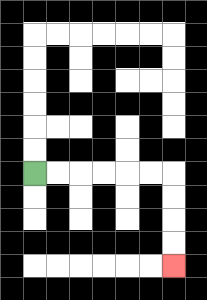{'start': '[1, 7]', 'end': '[7, 11]', 'path_directions': 'R,R,R,R,R,R,D,D,D,D', 'path_coordinates': '[[1, 7], [2, 7], [3, 7], [4, 7], [5, 7], [6, 7], [7, 7], [7, 8], [7, 9], [7, 10], [7, 11]]'}